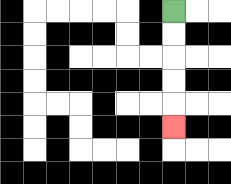{'start': '[7, 0]', 'end': '[7, 5]', 'path_directions': 'D,D,D,D,D', 'path_coordinates': '[[7, 0], [7, 1], [7, 2], [7, 3], [7, 4], [7, 5]]'}